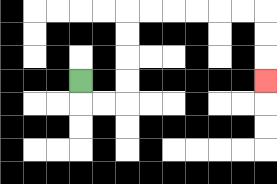{'start': '[3, 3]', 'end': '[11, 3]', 'path_directions': 'D,R,R,U,U,U,U,R,R,R,R,R,R,D,D,D', 'path_coordinates': '[[3, 3], [3, 4], [4, 4], [5, 4], [5, 3], [5, 2], [5, 1], [5, 0], [6, 0], [7, 0], [8, 0], [9, 0], [10, 0], [11, 0], [11, 1], [11, 2], [11, 3]]'}